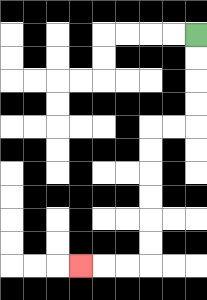{'start': '[8, 1]', 'end': '[3, 11]', 'path_directions': 'D,D,D,D,L,L,D,D,D,D,D,D,L,L,L', 'path_coordinates': '[[8, 1], [8, 2], [8, 3], [8, 4], [8, 5], [7, 5], [6, 5], [6, 6], [6, 7], [6, 8], [6, 9], [6, 10], [6, 11], [5, 11], [4, 11], [3, 11]]'}